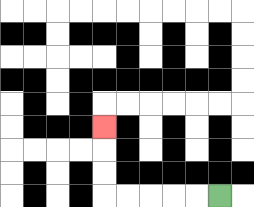{'start': '[9, 8]', 'end': '[4, 5]', 'path_directions': 'L,L,L,L,L,U,U,U', 'path_coordinates': '[[9, 8], [8, 8], [7, 8], [6, 8], [5, 8], [4, 8], [4, 7], [4, 6], [4, 5]]'}